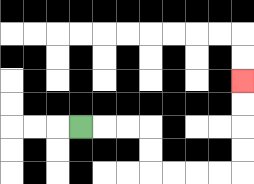{'start': '[3, 5]', 'end': '[10, 3]', 'path_directions': 'R,R,R,D,D,R,R,R,R,U,U,U,U', 'path_coordinates': '[[3, 5], [4, 5], [5, 5], [6, 5], [6, 6], [6, 7], [7, 7], [8, 7], [9, 7], [10, 7], [10, 6], [10, 5], [10, 4], [10, 3]]'}